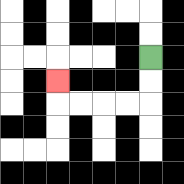{'start': '[6, 2]', 'end': '[2, 3]', 'path_directions': 'D,D,L,L,L,L,U', 'path_coordinates': '[[6, 2], [6, 3], [6, 4], [5, 4], [4, 4], [3, 4], [2, 4], [2, 3]]'}